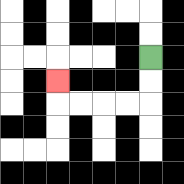{'start': '[6, 2]', 'end': '[2, 3]', 'path_directions': 'D,D,L,L,L,L,U', 'path_coordinates': '[[6, 2], [6, 3], [6, 4], [5, 4], [4, 4], [3, 4], [2, 4], [2, 3]]'}